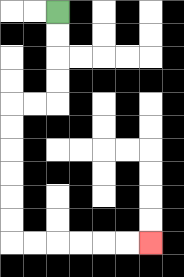{'start': '[2, 0]', 'end': '[6, 10]', 'path_directions': 'D,D,D,D,L,L,D,D,D,D,D,D,R,R,R,R,R,R', 'path_coordinates': '[[2, 0], [2, 1], [2, 2], [2, 3], [2, 4], [1, 4], [0, 4], [0, 5], [0, 6], [0, 7], [0, 8], [0, 9], [0, 10], [1, 10], [2, 10], [3, 10], [4, 10], [5, 10], [6, 10]]'}